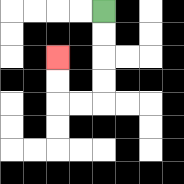{'start': '[4, 0]', 'end': '[2, 2]', 'path_directions': 'D,D,D,D,L,L,U,U', 'path_coordinates': '[[4, 0], [4, 1], [4, 2], [4, 3], [4, 4], [3, 4], [2, 4], [2, 3], [2, 2]]'}